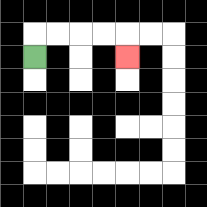{'start': '[1, 2]', 'end': '[5, 2]', 'path_directions': 'U,R,R,R,R,D', 'path_coordinates': '[[1, 2], [1, 1], [2, 1], [3, 1], [4, 1], [5, 1], [5, 2]]'}